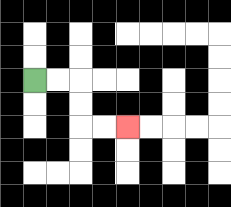{'start': '[1, 3]', 'end': '[5, 5]', 'path_directions': 'R,R,D,D,R,R', 'path_coordinates': '[[1, 3], [2, 3], [3, 3], [3, 4], [3, 5], [4, 5], [5, 5]]'}